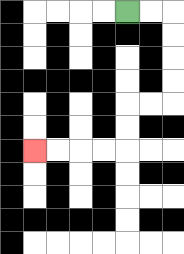{'start': '[5, 0]', 'end': '[1, 6]', 'path_directions': 'R,R,D,D,D,D,L,L,D,D,L,L,L,L', 'path_coordinates': '[[5, 0], [6, 0], [7, 0], [7, 1], [7, 2], [7, 3], [7, 4], [6, 4], [5, 4], [5, 5], [5, 6], [4, 6], [3, 6], [2, 6], [1, 6]]'}